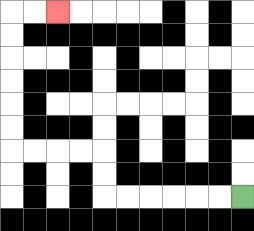{'start': '[10, 8]', 'end': '[2, 0]', 'path_directions': 'L,L,L,L,L,L,U,U,L,L,L,L,U,U,U,U,U,U,R,R', 'path_coordinates': '[[10, 8], [9, 8], [8, 8], [7, 8], [6, 8], [5, 8], [4, 8], [4, 7], [4, 6], [3, 6], [2, 6], [1, 6], [0, 6], [0, 5], [0, 4], [0, 3], [0, 2], [0, 1], [0, 0], [1, 0], [2, 0]]'}